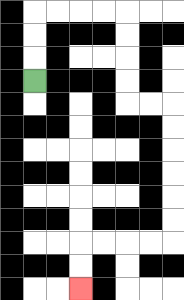{'start': '[1, 3]', 'end': '[3, 12]', 'path_directions': 'U,U,U,R,R,R,R,D,D,D,D,R,R,D,D,D,D,D,D,L,L,L,L,D,D', 'path_coordinates': '[[1, 3], [1, 2], [1, 1], [1, 0], [2, 0], [3, 0], [4, 0], [5, 0], [5, 1], [5, 2], [5, 3], [5, 4], [6, 4], [7, 4], [7, 5], [7, 6], [7, 7], [7, 8], [7, 9], [7, 10], [6, 10], [5, 10], [4, 10], [3, 10], [3, 11], [3, 12]]'}